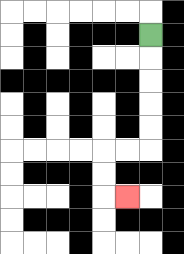{'start': '[6, 1]', 'end': '[5, 8]', 'path_directions': 'D,D,D,D,D,L,L,D,D,R', 'path_coordinates': '[[6, 1], [6, 2], [6, 3], [6, 4], [6, 5], [6, 6], [5, 6], [4, 6], [4, 7], [4, 8], [5, 8]]'}